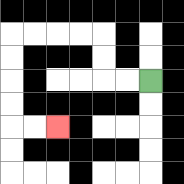{'start': '[6, 3]', 'end': '[2, 5]', 'path_directions': 'L,L,U,U,L,L,L,L,D,D,D,D,R,R', 'path_coordinates': '[[6, 3], [5, 3], [4, 3], [4, 2], [4, 1], [3, 1], [2, 1], [1, 1], [0, 1], [0, 2], [0, 3], [0, 4], [0, 5], [1, 5], [2, 5]]'}